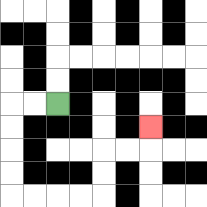{'start': '[2, 4]', 'end': '[6, 5]', 'path_directions': 'L,L,D,D,D,D,R,R,R,R,U,U,R,R,U', 'path_coordinates': '[[2, 4], [1, 4], [0, 4], [0, 5], [0, 6], [0, 7], [0, 8], [1, 8], [2, 8], [3, 8], [4, 8], [4, 7], [4, 6], [5, 6], [6, 6], [6, 5]]'}